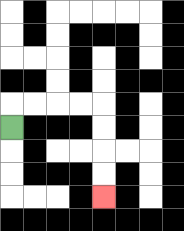{'start': '[0, 5]', 'end': '[4, 8]', 'path_directions': 'U,R,R,R,R,D,D,D,D', 'path_coordinates': '[[0, 5], [0, 4], [1, 4], [2, 4], [3, 4], [4, 4], [4, 5], [4, 6], [4, 7], [4, 8]]'}